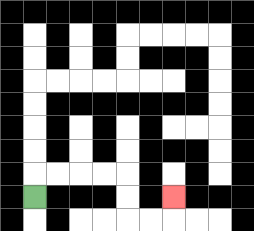{'start': '[1, 8]', 'end': '[7, 8]', 'path_directions': 'U,R,R,R,R,D,D,R,R,U', 'path_coordinates': '[[1, 8], [1, 7], [2, 7], [3, 7], [4, 7], [5, 7], [5, 8], [5, 9], [6, 9], [7, 9], [7, 8]]'}